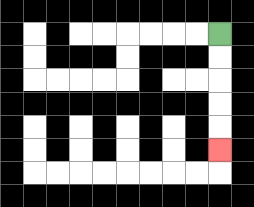{'start': '[9, 1]', 'end': '[9, 6]', 'path_directions': 'D,D,D,D,D', 'path_coordinates': '[[9, 1], [9, 2], [9, 3], [9, 4], [9, 5], [9, 6]]'}